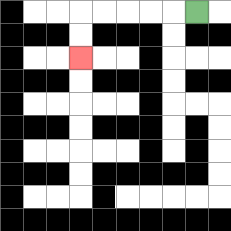{'start': '[8, 0]', 'end': '[3, 2]', 'path_directions': 'L,L,L,L,L,D,D', 'path_coordinates': '[[8, 0], [7, 0], [6, 0], [5, 0], [4, 0], [3, 0], [3, 1], [3, 2]]'}